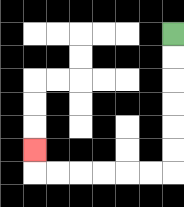{'start': '[7, 1]', 'end': '[1, 6]', 'path_directions': 'D,D,D,D,D,D,L,L,L,L,L,L,U', 'path_coordinates': '[[7, 1], [7, 2], [7, 3], [7, 4], [7, 5], [7, 6], [7, 7], [6, 7], [5, 7], [4, 7], [3, 7], [2, 7], [1, 7], [1, 6]]'}